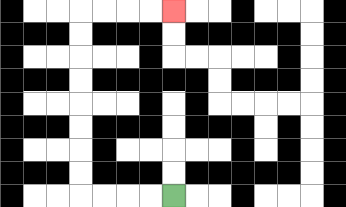{'start': '[7, 8]', 'end': '[7, 0]', 'path_directions': 'L,L,L,L,U,U,U,U,U,U,U,U,R,R,R,R', 'path_coordinates': '[[7, 8], [6, 8], [5, 8], [4, 8], [3, 8], [3, 7], [3, 6], [3, 5], [3, 4], [3, 3], [3, 2], [3, 1], [3, 0], [4, 0], [5, 0], [6, 0], [7, 0]]'}